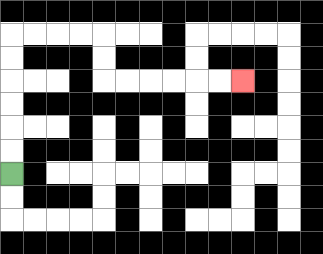{'start': '[0, 7]', 'end': '[10, 3]', 'path_directions': 'U,U,U,U,U,U,R,R,R,R,D,D,R,R,R,R,R,R', 'path_coordinates': '[[0, 7], [0, 6], [0, 5], [0, 4], [0, 3], [0, 2], [0, 1], [1, 1], [2, 1], [3, 1], [4, 1], [4, 2], [4, 3], [5, 3], [6, 3], [7, 3], [8, 3], [9, 3], [10, 3]]'}